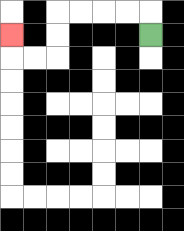{'start': '[6, 1]', 'end': '[0, 1]', 'path_directions': 'U,L,L,L,L,D,D,L,L,U', 'path_coordinates': '[[6, 1], [6, 0], [5, 0], [4, 0], [3, 0], [2, 0], [2, 1], [2, 2], [1, 2], [0, 2], [0, 1]]'}